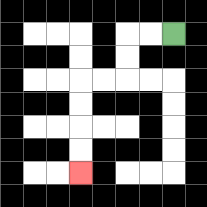{'start': '[7, 1]', 'end': '[3, 7]', 'path_directions': 'L,L,D,D,L,L,D,D,D,D', 'path_coordinates': '[[7, 1], [6, 1], [5, 1], [5, 2], [5, 3], [4, 3], [3, 3], [3, 4], [3, 5], [3, 6], [3, 7]]'}